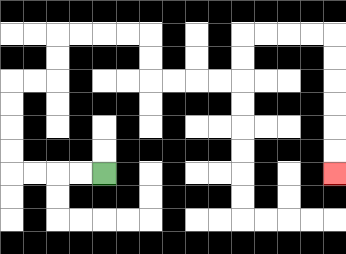{'start': '[4, 7]', 'end': '[14, 7]', 'path_directions': 'L,L,L,L,U,U,U,U,R,R,U,U,R,R,R,R,D,D,R,R,R,R,U,U,R,R,R,R,D,D,D,D,D,D', 'path_coordinates': '[[4, 7], [3, 7], [2, 7], [1, 7], [0, 7], [0, 6], [0, 5], [0, 4], [0, 3], [1, 3], [2, 3], [2, 2], [2, 1], [3, 1], [4, 1], [5, 1], [6, 1], [6, 2], [6, 3], [7, 3], [8, 3], [9, 3], [10, 3], [10, 2], [10, 1], [11, 1], [12, 1], [13, 1], [14, 1], [14, 2], [14, 3], [14, 4], [14, 5], [14, 6], [14, 7]]'}